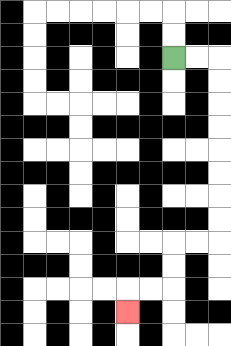{'start': '[7, 2]', 'end': '[5, 13]', 'path_directions': 'R,R,D,D,D,D,D,D,D,D,L,L,D,D,L,L,D', 'path_coordinates': '[[7, 2], [8, 2], [9, 2], [9, 3], [9, 4], [9, 5], [9, 6], [9, 7], [9, 8], [9, 9], [9, 10], [8, 10], [7, 10], [7, 11], [7, 12], [6, 12], [5, 12], [5, 13]]'}